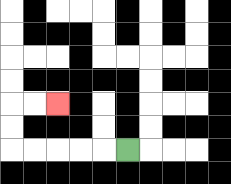{'start': '[5, 6]', 'end': '[2, 4]', 'path_directions': 'L,L,L,L,L,U,U,R,R', 'path_coordinates': '[[5, 6], [4, 6], [3, 6], [2, 6], [1, 6], [0, 6], [0, 5], [0, 4], [1, 4], [2, 4]]'}